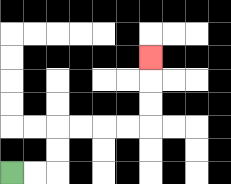{'start': '[0, 7]', 'end': '[6, 2]', 'path_directions': 'R,R,U,U,R,R,R,R,U,U,U', 'path_coordinates': '[[0, 7], [1, 7], [2, 7], [2, 6], [2, 5], [3, 5], [4, 5], [5, 5], [6, 5], [6, 4], [6, 3], [6, 2]]'}